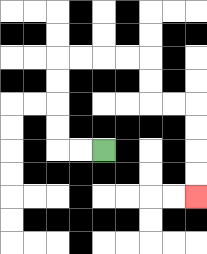{'start': '[4, 6]', 'end': '[8, 8]', 'path_directions': 'L,L,U,U,U,U,R,R,R,R,D,D,R,R,D,D,D,D', 'path_coordinates': '[[4, 6], [3, 6], [2, 6], [2, 5], [2, 4], [2, 3], [2, 2], [3, 2], [4, 2], [5, 2], [6, 2], [6, 3], [6, 4], [7, 4], [8, 4], [8, 5], [8, 6], [8, 7], [8, 8]]'}